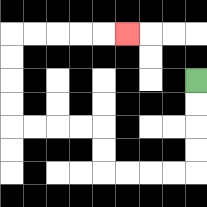{'start': '[8, 3]', 'end': '[5, 1]', 'path_directions': 'D,D,D,D,L,L,L,L,U,U,L,L,L,L,U,U,U,U,R,R,R,R,R', 'path_coordinates': '[[8, 3], [8, 4], [8, 5], [8, 6], [8, 7], [7, 7], [6, 7], [5, 7], [4, 7], [4, 6], [4, 5], [3, 5], [2, 5], [1, 5], [0, 5], [0, 4], [0, 3], [0, 2], [0, 1], [1, 1], [2, 1], [3, 1], [4, 1], [5, 1]]'}